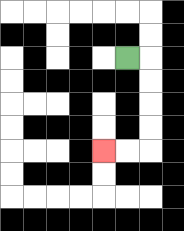{'start': '[5, 2]', 'end': '[4, 6]', 'path_directions': 'R,D,D,D,D,L,L', 'path_coordinates': '[[5, 2], [6, 2], [6, 3], [6, 4], [6, 5], [6, 6], [5, 6], [4, 6]]'}